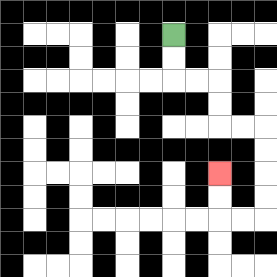{'start': '[7, 1]', 'end': '[9, 7]', 'path_directions': 'D,D,R,R,D,D,R,R,D,D,D,D,L,L,U,U', 'path_coordinates': '[[7, 1], [7, 2], [7, 3], [8, 3], [9, 3], [9, 4], [9, 5], [10, 5], [11, 5], [11, 6], [11, 7], [11, 8], [11, 9], [10, 9], [9, 9], [9, 8], [9, 7]]'}